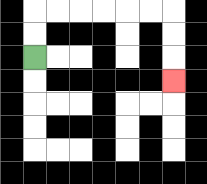{'start': '[1, 2]', 'end': '[7, 3]', 'path_directions': 'U,U,R,R,R,R,R,R,D,D,D', 'path_coordinates': '[[1, 2], [1, 1], [1, 0], [2, 0], [3, 0], [4, 0], [5, 0], [6, 0], [7, 0], [7, 1], [7, 2], [7, 3]]'}